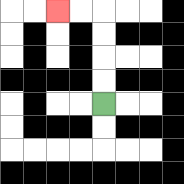{'start': '[4, 4]', 'end': '[2, 0]', 'path_directions': 'U,U,U,U,L,L', 'path_coordinates': '[[4, 4], [4, 3], [4, 2], [4, 1], [4, 0], [3, 0], [2, 0]]'}